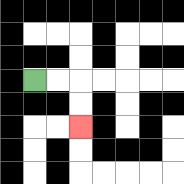{'start': '[1, 3]', 'end': '[3, 5]', 'path_directions': 'R,R,D,D', 'path_coordinates': '[[1, 3], [2, 3], [3, 3], [3, 4], [3, 5]]'}